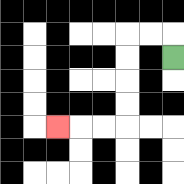{'start': '[7, 2]', 'end': '[2, 5]', 'path_directions': 'U,L,L,D,D,D,D,L,L,L', 'path_coordinates': '[[7, 2], [7, 1], [6, 1], [5, 1], [5, 2], [5, 3], [5, 4], [5, 5], [4, 5], [3, 5], [2, 5]]'}